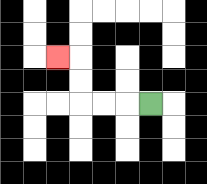{'start': '[6, 4]', 'end': '[2, 2]', 'path_directions': 'L,L,L,U,U,L', 'path_coordinates': '[[6, 4], [5, 4], [4, 4], [3, 4], [3, 3], [3, 2], [2, 2]]'}